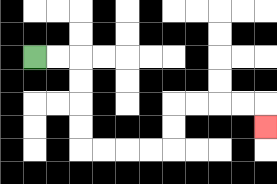{'start': '[1, 2]', 'end': '[11, 5]', 'path_directions': 'R,R,D,D,D,D,R,R,R,R,U,U,R,R,R,R,D', 'path_coordinates': '[[1, 2], [2, 2], [3, 2], [3, 3], [3, 4], [3, 5], [3, 6], [4, 6], [5, 6], [6, 6], [7, 6], [7, 5], [7, 4], [8, 4], [9, 4], [10, 4], [11, 4], [11, 5]]'}